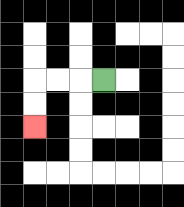{'start': '[4, 3]', 'end': '[1, 5]', 'path_directions': 'L,L,L,D,D', 'path_coordinates': '[[4, 3], [3, 3], [2, 3], [1, 3], [1, 4], [1, 5]]'}